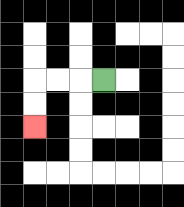{'start': '[4, 3]', 'end': '[1, 5]', 'path_directions': 'L,L,L,D,D', 'path_coordinates': '[[4, 3], [3, 3], [2, 3], [1, 3], [1, 4], [1, 5]]'}